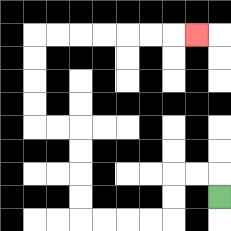{'start': '[9, 8]', 'end': '[8, 1]', 'path_directions': 'U,L,L,D,D,L,L,L,L,U,U,U,U,L,L,U,U,U,U,R,R,R,R,R,R,R', 'path_coordinates': '[[9, 8], [9, 7], [8, 7], [7, 7], [7, 8], [7, 9], [6, 9], [5, 9], [4, 9], [3, 9], [3, 8], [3, 7], [3, 6], [3, 5], [2, 5], [1, 5], [1, 4], [1, 3], [1, 2], [1, 1], [2, 1], [3, 1], [4, 1], [5, 1], [6, 1], [7, 1], [8, 1]]'}